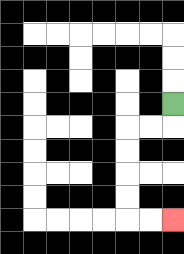{'start': '[7, 4]', 'end': '[7, 9]', 'path_directions': 'D,L,L,D,D,D,D,R,R', 'path_coordinates': '[[7, 4], [7, 5], [6, 5], [5, 5], [5, 6], [5, 7], [5, 8], [5, 9], [6, 9], [7, 9]]'}